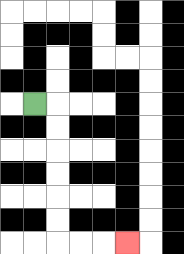{'start': '[1, 4]', 'end': '[5, 10]', 'path_directions': 'R,D,D,D,D,D,D,R,R,R', 'path_coordinates': '[[1, 4], [2, 4], [2, 5], [2, 6], [2, 7], [2, 8], [2, 9], [2, 10], [3, 10], [4, 10], [5, 10]]'}